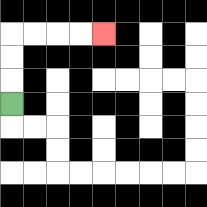{'start': '[0, 4]', 'end': '[4, 1]', 'path_directions': 'U,U,U,R,R,R,R', 'path_coordinates': '[[0, 4], [0, 3], [0, 2], [0, 1], [1, 1], [2, 1], [3, 1], [4, 1]]'}